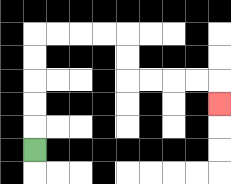{'start': '[1, 6]', 'end': '[9, 4]', 'path_directions': 'U,U,U,U,U,R,R,R,R,D,D,R,R,R,R,D', 'path_coordinates': '[[1, 6], [1, 5], [1, 4], [1, 3], [1, 2], [1, 1], [2, 1], [3, 1], [4, 1], [5, 1], [5, 2], [5, 3], [6, 3], [7, 3], [8, 3], [9, 3], [9, 4]]'}